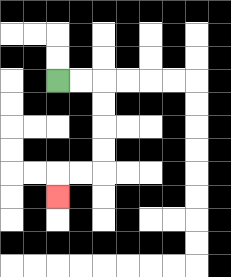{'start': '[2, 3]', 'end': '[2, 8]', 'path_directions': 'R,R,D,D,D,D,L,L,D', 'path_coordinates': '[[2, 3], [3, 3], [4, 3], [4, 4], [4, 5], [4, 6], [4, 7], [3, 7], [2, 7], [2, 8]]'}